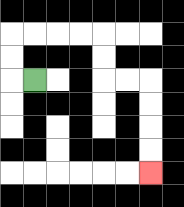{'start': '[1, 3]', 'end': '[6, 7]', 'path_directions': 'L,U,U,R,R,R,R,D,D,R,R,D,D,D,D', 'path_coordinates': '[[1, 3], [0, 3], [0, 2], [0, 1], [1, 1], [2, 1], [3, 1], [4, 1], [4, 2], [4, 3], [5, 3], [6, 3], [6, 4], [6, 5], [6, 6], [6, 7]]'}